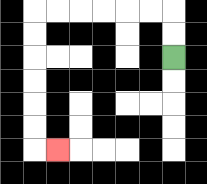{'start': '[7, 2]', 'end': '[2, 6]', 'path_directions': 'U,U,L,L,L,L,L,L,D,D,D,D,D,D,R', 'path_coordinates': '[[7, 2], [7, 1], [7, 0], [6, 0], [5, 0], [4, 0], [3, 0], [2, 0], [1, 0], [1, 1], [1, 2], [1, 3], [1, 4], [1, 5], [1, 6], [2, 6]]'}